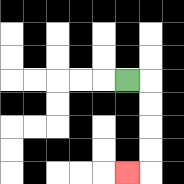{'start': '[5, 3]', 'end': '[5, 7]', 'path_directions': 'R,D,D,D,D,L', 'path_coordinates': '[[5, 3], [6, 3], [6, 4], [6, 5], [6, 6], [6, 7], [5, 7]]'}